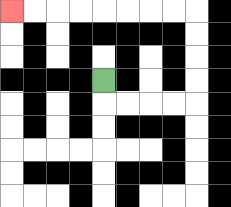{'start': '[4, 3]', 'end': '[0, 0]', 'path_directions': 'D,R,R,R,R,U,U,U,U,L,L,L,L,L,L,L,L', 'path_coordinates': '[[4, 3], [4, 4], [5, 4], [6, 4], [7, 4], [8, 4], [8, 3], [8, 2], [8, 1], [8, 0], [7, 0], [6, 0], [5, 0], [4, 0], [3, 0], [2, 0], [1, 0], [0, 0]]'}